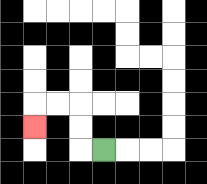{'start': '[4, 6]', 'end': '[1, 5]', 'path_directions': 'L,U,U,L,L,D', 'path_coordinates': '[[4, 6], [3, 6], [3, 5], [3, 4], [2, 4], [1, 4], [1, 5]]'}